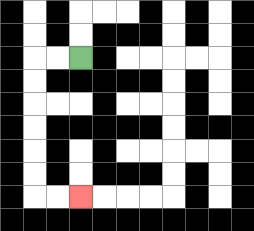{'start': '[3, 2]', 'end': '[3, 8]', 'path_directions': 'L,L,D,D,D,D,D,D,R,R', 'path_coordinates': '[[3, 2], [2, 2], [1, 2], [1, 3], [1, 4], [1, 5], [1, 6], [1, 7], [1, 8], [2, 8], [3, 8]]'}